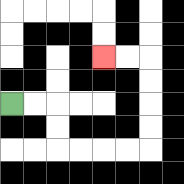{'start': '[0, 4]', 'end': '[4, 2]', 'path_directions': 'R,R,D,D,R,R,R,R,U,U,U,U,L,L', 'path_coordinates': '[[0, 4], [1, 4], [2, 4], [2, 5], [2, 6], [3, 6], [4, 6], [5, 6], [6, 6], [6, 5], [6, 4], [6, 3], [6, 2], [5, 2], [4, 2]]'}